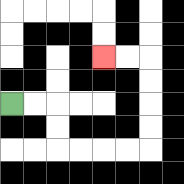{'start': '[0, 4]', 'end': '[4, 2]', 'path_directions': 'R,R,D,D,R,R,R,R,U,U,U,U,L,L', 'path_coordinates': '[[0, 4], [1, 4], [2, 4], [2, 5], [2, 6], [3, 6], [4, 6], [5, 6], [6, 6], [6, 5], [6, 4], [6, 3], [6, 2], [5, 2], [4, 2]]'}